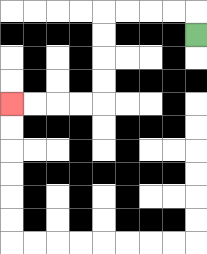{'start': '[8, 1]', 'end': '[0, 4]', 'path_directions': 'U,L,L,L,L,D,D,D,D,L,L,L,L', 'path_coordinates': '[[8, 1], [8, 0], [7, 0], [6, 0], [5, 0], [4, 0], [4, 1], [4, 2], [4, 3], [4, 4], [3, 4], [2, 4], [1, 4], [0, 4]]'}